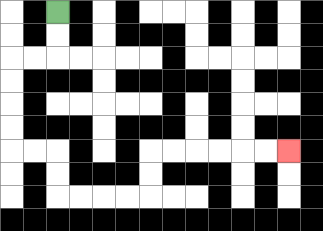{'start': '[2, 0]', 'end': '[12, 6]', 'path_directions': 'D,D,L,L,D,D,D,D,R,R,D,D,R,R,R,R,U,U,R,R,R,R,R,R', 'path_coordinates': '[[2, 0], [2, 1], [2, 2], [1, 2], [0, 2], [0, 3], [0, 4], [0, 5], [0, 6], [1, 6], [2, 6], [2, 7], [2, 8], [3, 8], [4, 8], [5, 8], [6, 8], [6, 7], [6, 6], [7, 6], [8, 6], [9, 6], [10, 6], [11, 6], [12, 6]]'}